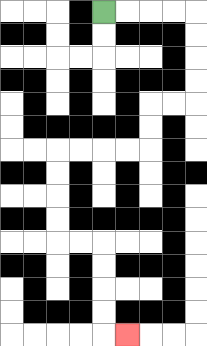{'start': '[4, 0]', 'end': '[5, 14]', 'path_directions': 'R,R,R,R,D,D,D,D,L,L,D,D,L,L,L,L,D,D,D,D,R,R,D,D,D,D,R', 'path_coordinates': '[[4, 0], [5, 0], [6, 0], [7, 0], [8, 0], [8, 1], [8, 2], [8, 3], [8, 4], [7, 4], [6, 4], [6, 5], [6, 6], [5, 6], [4, 6], [3, 6], [2, 6], [2, 7], [2, 8], [2, 9], [2, 10], [3, 10], [4, 10], [4, 11], [4, 12], [4, 13], [4, 14], [5, 14]]'}